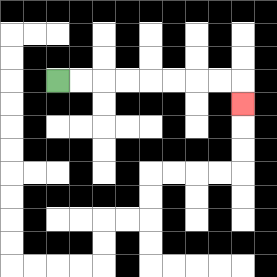{'start': '[2, 3]', 'end': '[10, 4]', 'path_directions': 'R,R,R,R,R,R,R,R,D', 'path_coordinates': '[[2, 3], [3, 3], [4, 3], [5, 3], [6, 3], [7, 3], [8, 3], [9, 3], [10, 3], [10, 4]]'}